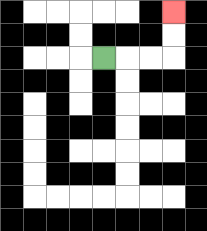{'start': '[4, 2]', 'end': '[7, 0]', 'path_directions': 'R,R,R,U,U', 'path_coordinates': '[[4, 2], [5, 2], [6, 2], [7, 2], [7, 1], [7, 0]]'}